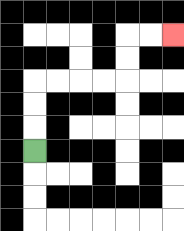{'start': '[1, 6]', 'end': '[7, 1]', 'path_directions': 'U,U,U,R,R,R,R,U,U,R,R', 'path_coordinates': '[[1, 6], [1, 5], [1, 4], [1, 3], [2, 3], [3, 3], [4, 3], [5, 3], [5, 2], [5, 1], [6, 1], [7, 1]]'}